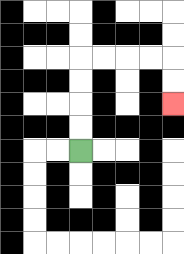{'start': '[3, 6]', 'end': '[7, 4]', 'path_directions': 'U,U,U,U,R,R,R,R,D,D', 'path_coordinates': '[[3, 6], [3, 5], [3, 4], [3, 3], [3, 2], [4, 2], [5, 2], [6, 2], [7, 2], [7, 3], [7, 4]]'}